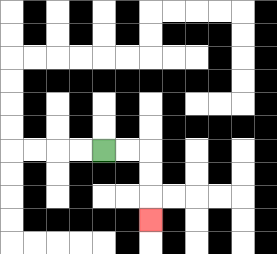{'start': '[4, 6]', 'end': '[6, 9]', 'path_directions': 'R,R,D,D,D', 'path_coordinates': '[[4, 6], [5, 6], [6, 6], [6, 7], [6, 8], [6, 9]]'}